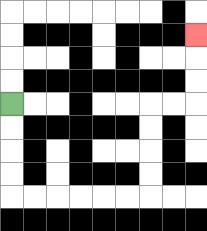{'start': '[0, 4]', 'end': '[8, 1]', 'path_directions': 'D,D,D,D,R,R,R,R,R,R,U,U,U,U,R,R,U,U,U', 'path_coordinates': '[[0, 4], [0, 5], [0, 6], [0, 7], [0, 8], [1, 8], [2, 8], [3, 8], [4, 8], [5, 8], [6, 8], [6, 7], [6, 6], [6, 5], [6, 4], [7, 4], [8, 4], [8, 3], [8, 2], [8, 1]]'}